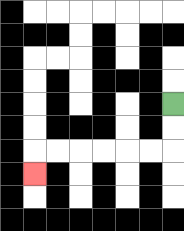{'start': '[7, 4]', 'end': '[1, 7]', 'path_directions': 'D,D,L,L,L,L,L,L,D', 'path_coordinates': '[[7, 4], [7, 5], [7, 6], [6, 6], [5, 6], [4, 6], [3, 6], [2, 6], [1, 6], [1, 7]]'}